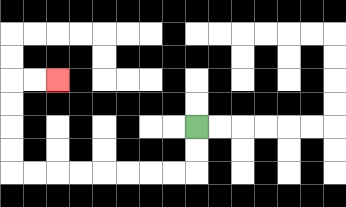{'start': '[8, 5]', 'end': '[2, 3]', 'path_directions': 'D,D,L,L,L,L,L,L,L,L,U,U,U,U,R,R', 'path_coordinates': '[[8, 5], [8, 6], [8, 7], [7, 7], [6, 7], [5, 7], [4, 7], [3, 7], [2, 7], [1, 7], [0, 7], [0, 6], [0, 5], [0, 4], [0, 3], [1, 3], [2, 3]]'}